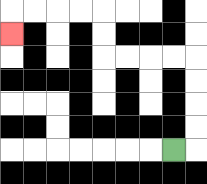{'start': '[7, 6]', 'end': '[0, 1]', 'path_directions': 'R,U,U,U,U,L,L,L,L,U,U,L,L,L,L,D', 'path_coordinates': '[[7, 6], [8, 6], [8, 5], [8, 4], [8, 3], [8, 2], [7, 2], [6, 2], [5, 2], [4, 2], [4, 1], [4, 0], [3, 0], [2, 0], [1, 0], [0, 0], [0, 1]]'}